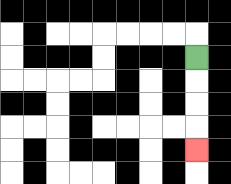{'start': '[8, 2]', 'end': '[8, 6]', 'path_directions': 'D,D,D,D', 'path_coordinates': '[[8, 2], [8, 3], [8, 4], [8, 5], [8, 6]]'}